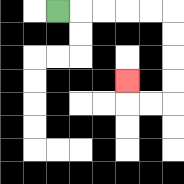{'start': '[2, 0]', 'end': '[5, 3]', 'path_directions': 'R,R,R,R,R,D,D,D,D,L,L,U', 'path_coordinates': '[[2, 0], [3, 0], [4, 0], [5, 0], [6, 0], [7, 0], [7, 1], [7, 2], [7, 3], [7, 4], [6, 4], [5, 4], [5, 3]]'}